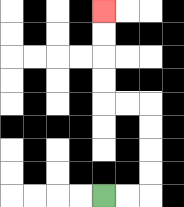{'start': '[4, 8]', 'end': '[4, 0]', 'path_directions': 'R,R,U,U,U,U,L,L,U,U,U,U', 'path_coordinates': '[[4, 8], [5, 8], [6, 8], [6, 7], [6, 6], [6, 5], [6, 4], [5, 4], [4, 4], [4, 3], [4, 2], [4, 1], [4, 0]]'}